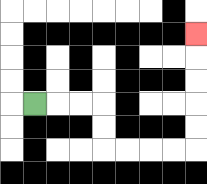{'start': '[1, 4]', 'end': '[8, 1]', 'path_directions': 'R,R,R,D,D,R,R,R,R,U,U,U,U,U', 'path_coordinates': '[[1, 4], [2, 4], [3, 4], [4, 4], [4, 5], [4, 6], [5, 6], [6, 6], [7, 6], [8, 6], [8, 5], [8, 4], [8, 3], [8, 2], [8, 1]]'}